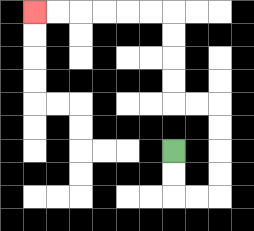{'start': '[7, 6]', 'end': '[1, 0]', 'path_directions': 'D,D,R,R,U,U,U,U,L,L,U,U,U,U,L,L,L,L,L,L', 'path_coordinates': '[[7, 6], [7, 7], [7, 8], [8, 8], [9, 8], [9, 7], [9, 6], [9, 5], [9, 4], [8, 4], [7, 4], [7, 3], [7, 2], [7, 1], [7, 0], [6, 0], [5, 0], [4, 0], [3, 0], [2, 0], [1, 0]]'}